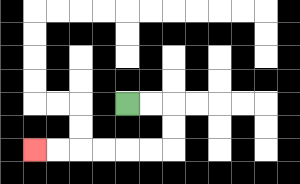{'start': '[5, 4]', 'end': '[1, 6]', 'path_directions': 'R,R,D,D,L,L,L,L,L,L', 'path_coordinates': '[[5, 4], [6, 4], [7, 4], [7, 5], [7, 6], [6, 6], [5, 6], [4, 6], [3, 6], [2, 6], [1, 6]]'}